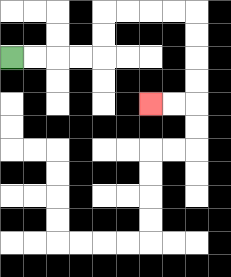{'start': '[0, 2]', 'end': '[6, 4]', 'path_directions': 'R,R,R,R,U,U,R,R,R,R,D,D,D,D,L,L', 'path_coordinates': '[[0, 2], [1, 2], [2, 2], [3, 2], [4, 2], [4, 1], [4, 0], [5, 0], [6, 0], [7, 0], [8, 0], [8, 1], [8, 2], [8, 3], [8, 4], [7, 4], [6, 4]]'}